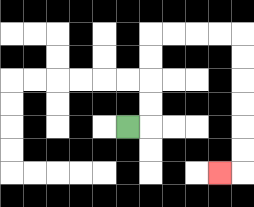{'start': '[5, 5]', 'end': '[9, 7]', 'path_directions': 'R,U,U,U,U,R,R,R,R,D,D,D,D,D,D,L', 'path_coordinates': '[[5, 5], [6, 5], [6, 4], [6, 3], [6, 2], [6, 1], [7, 1], [8, 1], [9, 1], [10, 1], [10, 2], [10, 3], [10, 4], [10, 5], [10, 6], [10, 7], [9, 7]]'}